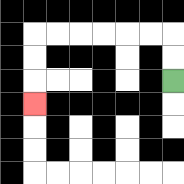{'start': '[7, 3]', 'end': '[1, 4]', 'path_directions': 'U,U,L,L,L,L,L,L,D,D,D', 'path_coordinates': '[[7, 3], [7, 2], [7, 1], [6, 1], [5, 1], [4, 1], [3, 1], [2, 1], [1, 1], [1, 2], [1, 3], [1, 4]]'}